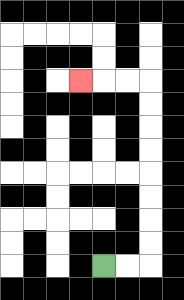{'start': '[4, 11]', 'end': '[3, 3]', 'path_directions': 'R,R,U,U,U,U,U,U,U,U,L,L,L', 'path_coordinates': '[[4, 11], [5, 11], [6, 11], [6, 10], [6, 9], [6, 8], [6, 7], [6, 6], [6, 5], [6, 4], [6, 3], [5, 3], [4, 3], [3, 3]]'}